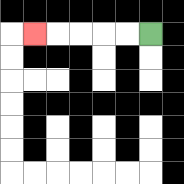{'start': '[6, 1]', 'end': '[1, 1]', 'path_directions': 'L,L,L,L,L', 'path_coordinates': '[[6, 1], [5, 1], [4, 1], [3, 1], [2, 1], [1, 1]]'}